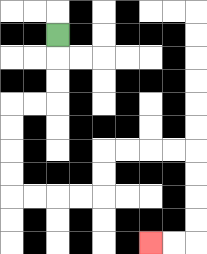{'start': '[2, 1]', 'end': '[6, 10]', 'path_directions': 'D,D,D,L,L,D,D,D,D,R,R,R,R,U,U,R,R,R,R,D,D,D,D,L,L', 'path_coordinates': '[[2, 1], [2, 2], [2, 3], [2, 4], [1, 4], [0, 4], [0, 5], [0, 6], [0, 7], [0, 8], [1, 8], [2, 8], [3, 8], [4, 8], [4, 7], [4, 6], [5, 6], [6, 6], [7, 6], [8, 6], [8, 7], [8, 8], [8, 9], [8, 10], [7, 10], [6, 10]]'}